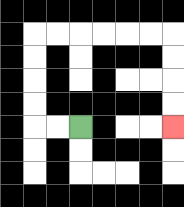{'start': '[3, 5]', 'end': '[7, 5]', 'path_directions': 'L,L,U,U,U,U,R,R,R,R,R,R,D,D,D,D', 'path_coordinates': '[[3, 5], [2, 5], [1, 5], [1, 4], [1, 3], [1, 2], [1, 1], [2, 1], [3, 1], [4, 1], [5, 1], [6, 1], [7, 1], [7, 2], [7, 3], [7, 4], [7, 5]]'}